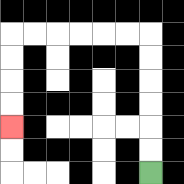{'start': '[6, 7]', 'end': '[0, 5]', 'path_directions': 'U,U,U,U,U,U,L,L,L,L,L,L,D,D,D,D', 'path_coordinates': '[[6, 7], [6, 6], [6, 5], [6, 4], [6, 3], [6, 2], [6, 1], [5, 1], [4, 1], [3, 1], [2, 1], [1, 1], [0, 1], [0, 2], [0, 3], [0, 4], [0, 5]]'}